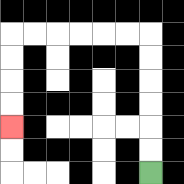{'start': '[6, 7]', 'end': '[0, 5]', 'path_directions': 'U,U,U,U,U,U,L,L,L,L,L,L,D,D,D,D', 'path_coordinates': '[[6, 7], [6, 6], [6, 5], [6, 4], [6, 3], [6, 2], [6, 1], [5, 1], [4, 1], [3, 1], [2, 1], [1, 1], [0, 1], [0, 2], [0, 3], [0, 4], [0, 5]]'}